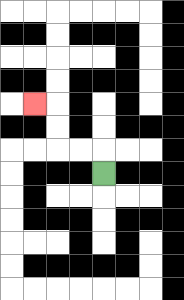{'start': '[4, 7]', 'end': '[1, 4]', 'path_directions': 'U,L,L,U,U,L', 'path_coordinates': '[[4, 7], [4, 6], [3, 6], [2, 6], [2, 5], [2, 4], [1, 4]]'}